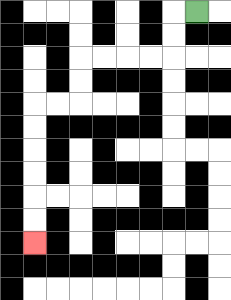{'start': '[8, 0]', 'end': '[1, 10]', 'path_directions': 'L,D,D,L,L,L,L,D,D,L,L,D,D,D,D,D,D', 'path_coordinates': '[[8, 0], [7, 0], [7, 1], [7, 2], [6, 2], [5, 2], [4, 2], [3, 2], [3, 3], [3, 4], [2, 4], [1, 4], [1, 5], [1, 6], [1, 7], [1, 8], [1, 9], [1, 10]]'}